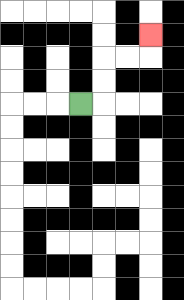{'start': '[3, 4]', 'end': '[6, 1]', 'path_directions': 'R,U,U,R,R,U', 'path_coordinates': '[[3, 4], [4, 4], [4, 3], [4, 2], [5, 2], [6, 2], [6, 1]]'}